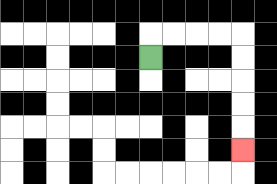{'start': '[6, 2]', 'end': '[10, 6]', 'path_directions': 'U,R,R,R,R,D,D,D,D,D', 'path_coordinates': '[[6, 2], [6, 1], [7, 1], [8, 1], [9, 1], [10, 1], [10, 2], [10, 3], [10, 4], [10, 5], [10, 6]]'}